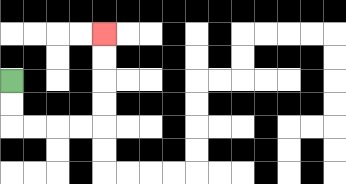{'start': '[0, 3]', 'end': '[4, 1]', 'path_directions': 'D,D,R,R,R,R,U,U,U,U', 'path_coordinates': '[[0, 3], [0, 4], [0, 5], [1, 5], [2, 5], [3, 5], [4, 5], [4, 4], [4, 3], [4, 2], [4, 1]]'}